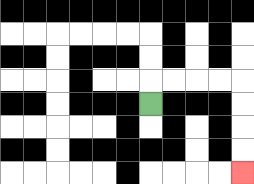{'start': '[6, 4]', 'end': '[10, 7]', 'path_directions': 'U,R,R,R,R,D,D,D,D', 'path_coordinates': '[[6, 4], [6, 3], [7, 3], [8, 3], [9, 3], [10, 3], [10, 4], [10, 5], [10, 6], [10, 7]]'}